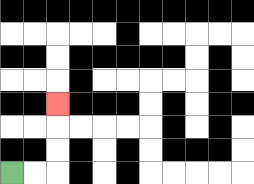{'start': '[0, 7]', 'end': '[2, 4]', 'path_directions': 'R,R,U,U,U', 'path_coordinates': '[[0, 7], [1, 7], [2, 7], [2, 6], [2, 5], [2, 4]]'}